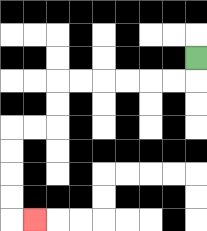{'start': '[8, 2]', 'end': '[1, 9]', 'path_directions': 'D,L,L,L,L,L,L,D,D,L,L,D,D,D,D,R', 'path_coordinates': '[[8, 2], [8, 3], [7, 3], [6, 3], [5, 3], [4, 3], [3, 3], [2, 3], [2, 4], [2, 5], [1, 5], [0, 5], [0, 6], [0, 7], [0, 8], [0, 9], [1, 9]]'}